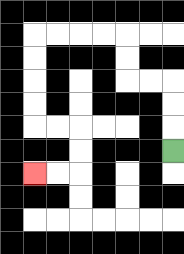{'start': '[7, 6]', 'end': '[1, 7]', 'path_directions': 'U,U,U,L,L,U,U,L,L,L,L,D,D,D,D,R,R,D,D,L,L', 'path_coordinates': '[[7, 6], [7, 5], [7, 4], [7, 3], [6, 3], [5, 3], [5, 2], [5, 1], [4, 1], [3, 1], [2, 1], [1, 1], [1, 2], [1, 3], [1, 4], [1, 5], [2, 5], [3, 5], [3, 6], [3, 7], [2, 7], [1, 7]]'}